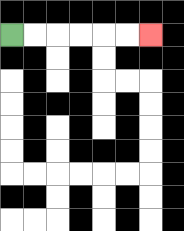{'start': '[0, 1]', 'end': '[6, 1]', 'path_directions': 'R,R,R,R,R,R', 'path_coordinates': '[[0, 1], [1, 1], [2, 1], [3, 1], [4, 1], [5, 1], [6, 1]]'}